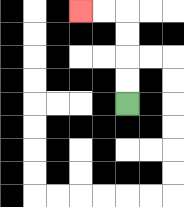{'start': '[5, 4]', 'end': '[3, 0]', 'path_directions': 'U,U,U,U,L,L', 'path_coordinates': '[[5, 4], [5, 3], [5, 2], [5, 1], [5, 0], [4, 0], [3, 0]]'}